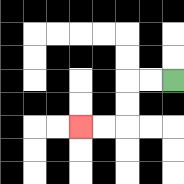{'start': '[7, 3]', 'end': '[3, 5]', 'path_directions': 'L,L,D,D,L,L', 'path_coordinates': '[[7, 3], [6, 3], [5, 3], [5, 4], [5, 5], [4, 5], [3, 5]]'}